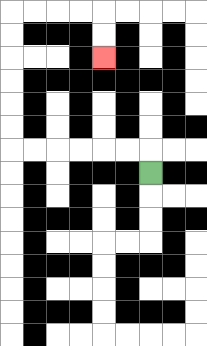{'start': '[6, 7]', 'end': '[4, 2]', 'path_directions': 'U,L,L,L,L,L,L,U,U,U,U,U,U,R,R,R,R,D,D', 'path_coordinates': '[[6, 7], [6, 6], [5, 6], [4, 6], [3, 6], [2, 6], [1, 6], [0, 6], [0, 5], [0, 4], [0, 3], [0, 2], [0, 1], [0, 0], [1, 0], [2, 0], [3, 0], [4, 0], [4, 1], [4, 2]]'}